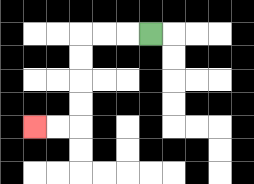{'start': '[6, 1]', 'end': '[1, 5]', 'path_directions': 'L,L,L,D,D,D,D,L,L', 'path_coordinates': '[[6, 1], [5, 1], [4, 1], [3, 1], [3, 2], [3, 3], [3, 4], [3, 5], [2, 5], [1, 5]]'}